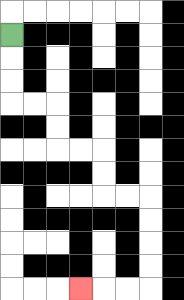{'start': '[0, 1]', 'end': '[3, 12]', 'path_directions': 'D,D,D,R,R,D,D,R,R,D,D,R,R,D,D,D,D,L,L,L', 'path_coordinates': '[[0, 1], [0, 2], [0, 3], [0, 4], [1, 4], [2, 4], [2, 5], [2, 6], [3, 6], [4, 6], [4, 7], [4, 8], [5, 8], [6, 8], [6, 9], [6, 10], [6, 11], [6, 12], [5, 12], [4, 12], [3, 12]]'}